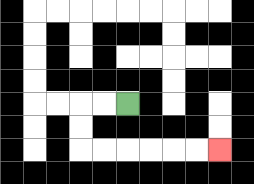{'start': '[5, 4]', 'end': '[9, 6]', 'path_directions': 'L,L,D,D,R,R,R,R,R,R', 'path_coordinates': '[[5, 4], [4, 4], [3, 4], [3, 5], [3, 6], [4, 6], [5, 6], [6, 6], [7, 6], [8, 6], [9, 6]]'}